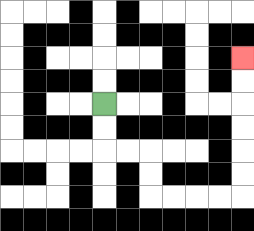{'start': '[4, 4]', 'end': '[10, 2]', 'path_directions': 'D,D,R,R,D,D,R,R,R,R,U,U,U,U,U,U', 'path_coordinates': '[[4, 4], [4, 5], [4, 6], [5, 6], [6, 6], [6, 7], [6, 8], [7, 8], [8, 8], [9, 8], [10, 8], [10, 7], [10, 6], [10, 5], [10, 4], [10, 3], [10, 2]]'}